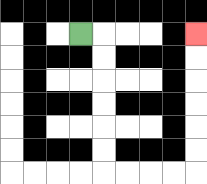{'start': '[3, 1]', 'end': '[8, 1]', 'path_directions': 'R,D,D,D,D,D,D,R,R,R,R,U,U,U,U,U,U', 'path_coordinates': '[[3, 1], [4, 1], [4, 2], [4, 3], [4, 4], [4, 5], [4, 6], [4, 7], [5, 7], [6, 7], [7, 7], [8, 7], [8, 6], [8, 5], [8, 4], [8, 3], [8, 2], [8, 1]]'}